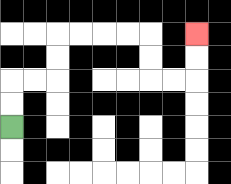{'start': '[0, 5]', 'end': '[8, 1]', 'path_directions': 'U,U,R,R,U,U,R,R,R,R,D,D,R,R,U,U', 'path_coordinates': '[[0, 5], [0, 4], [0, 3], [1, 3], [2, 3], [2, 2], [2, 1], [3, 1], [4, 1], [5, 1], [6, 1], [6, 2], [6, 3], [7, 3], [8, 3], [8, 2], [8, 1]]'}